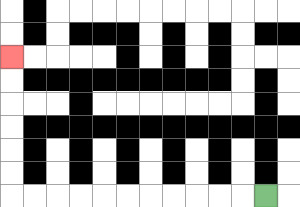{'start': '[11, 8]', 'end': '[0, 2]', 'path_directions': 'L,L,L,L,L,L,L,L,L,L,L,U,U,U,U,U,U', 'path_coordinates': '[[11, 8], [10, 8], [9, 8], [8, 8], [7, 8], [6, 8], [5, 8], [4, 8], [3, 8], [2, 8], [1, 8], [0, 8], [0, 7], [0, 6], [0, 5], [0, 4], [0, 3], [0, 2]]'}